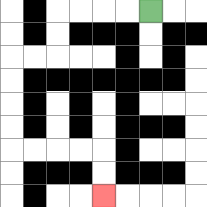{'start': '[6, 0]', 'end': '[4, 8]', 'path_directions': 'L,L,L,L,D,D,L,L,D,D,D,D,R,R,R,R,D,D', 'path_coordinates': '[[6, 0], [5, 0], [4, 0], [3, 0], [2, 0], [2, 1], [2, 2], [1, 2], [0, 2], [0, 3], [0, 4], [0, 5], [0, 6], [1, 6], [2, 6], [3, 6], [4, 6], [4, 7], [4, 8]]'}